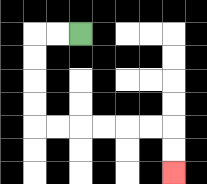{'start': '[3, 1]', 'end': '[7, 7]', 'path_directions': 'L,L,D,D,D,D,R,R,R,R,R,R,D,D', 'path_coordinates': '[[3, 1], [2, 1], [1, 1], [1, 2], [1, 3], [1, 4], [1, 5], [2, 5], [3, 5], [4, 5], [5, 5], [6, 5], [7, 5], [7, 6], [7, 7]]'}